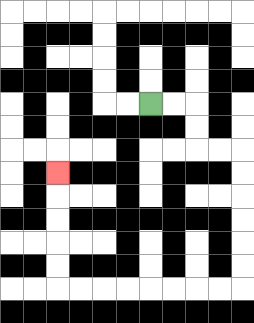{'start': '[6, 4]', 'end': '[2, 7]', 'path_directions': 'R,R,D,D,R,R,D,D,D,D,D,D,L,L,L,L,L,L,L,L,U,U,U,U,U', 'path_coordinates': '[[6, 4], [7, 4], [8, 4], [8, 5], [8, 6], [9, 6], [10, 6], [10, 7], [10, 8], [10, 9], [10, 10], [10, 11], [10, 12], [9, 12], [8, 12], [7, 12], [6, 12], [5, 12], [4, 12], [3, 12], [2, 12], [2, 11], [2, 10], [2, 9], [2, 8], [2, 7]]'}